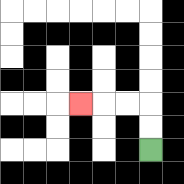{'start': '[6, 6]', 'end': '[3, 4]', 'path_directions': 'U,U,L,L,L', 'path_coordinates': '[[6, 6], [6, 5], [6, 4], [5, 4], [4, 4], [3, 4]]'}